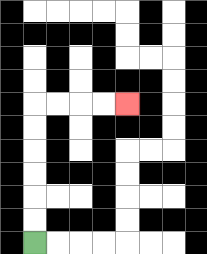{'start': '[1, 10]', 'end': '[5, 4]', 'path_directions': 'U,U,U,U,U,U,R,R,R,R', 'path_coordinates': '[[1, 10], [1, 9], [1, 8], [1, 7], [1, 6], [1, 5], [1, 4], [2, 4], [3, 4], [4, 4], [5, 4]]'}